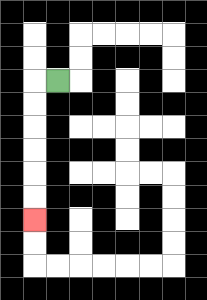{'start': '[2, 3]', 'end': '[1, 9]', 'path_directions': 'L,D,D,D,D,D,D', 'path_coordinates': '[[2, 3], [1, 3], [1, 4], [1, 5], [1, 6], [1, 7], [1, 8], [1, 9]]'}